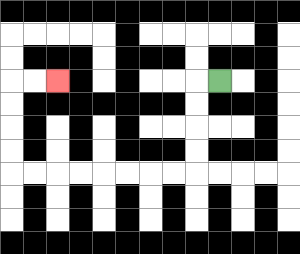{'start': '[9, 3]', 'end': '[2, 3]', 'path_directions': 'L,D,D,D,D,L,L,L,L,L,L,L,L,U,U,U,U,R,R', 'path_coordinates': '[[9, 3], [8, 3], [8, 4], [8, 5], [8, 6], [8, 7], [7, 7], [6, 7], [5, 7], [4, 7], [3, 7], [2, 7], [1, 7], [0, 7], [0, 6], [0, 5], [0, 4], [0, 3], [1, 3], [2, 3]]'}